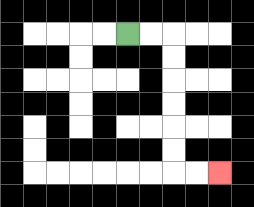{'start': '[5, 1]', 'end': '[9, 7]', 'path_directions': 'R,R,D,D,D,D,D,D,R,R', 'path_coordinates': '[[5, 1], [6, 1], [7, 1], [7, 2], [7, 3], [7, 4], [7, 5], [7, 6], [7, 7], [8, 7], [9, 7]]'}